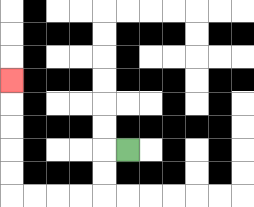{'start': '[5, 6]', 'end': '[0, 3]', 'path_directions': 'L,D,D,L,L,L,L,U,U,U,U,U', 'path_coordinates': '[[5, 6], [4, 6], [4, 7], [4, 8], [3, 8], [2, 8], [1, 8], [0, 8], [0, 7], [0, 6], [0, 5], [0, 4], [0, 3]]'}